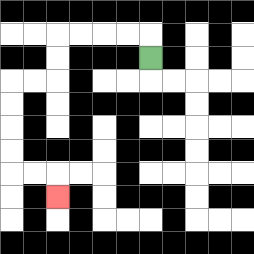{'start': '[6, 2]', 'end': '[2, 8]', 'path_directions': 'U,L,L,L,L,D,D,L,L,D,D,D,D,R,R,D', 'path_coordinates': '[[6, 2], [6, 1], [5, 1], [4, 1], [3, 1], [2, 1], [2, 2], [2, 3], [1, 3], [0, 3], [0, 4], [0, 5], [0, 6], [0, 7], [1, 7], [2, 7], [2, 8]]'}